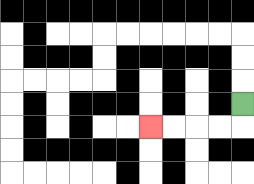{'start': '[10, 4]', 'end': '[6, 5]', 'path_directions': 'D,L,L,L,L', 'path_coordinates': '[[10, 4], [10, 5], [9, 5], [8, 5], [7, 5], [6, 5]]'}